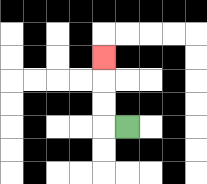{'start': '[5, 5]', 'end': '[4, 2]', 'path_directions': 'L,U,U,U', 'path_coordinates': '[[5, 5], [4, 5], [4, 4], [4, 3], [4, 2]]'}